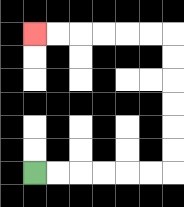{'start': '[1, 7]', 'end': '[1, 1]', 'path_directions': 'R,R,R,R,R,R,U,U,U,U,U,U,L,L,L,L,L,L', 'path_coordinates': '[[1, 7], [2, 7], [3, 7], [4, 7], [5, 7], [6, 7], [7, 7], [7, 6], [7, 5], [7, 4], [7, 3], [7, 2], [7, 1], [6, 1], [5, 1], [4, 1], [3, 1], [2, 1], [1, 1]]'}